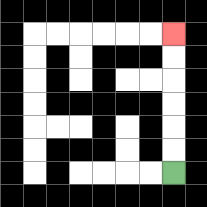{'start': '[7, 7]', 'end': '[7, 1]', 'path_directions': 'U,U,U,U,U,U', 'path_coordinates': '[[7, 7], [7, 6], [7, 5], [7, 4], [7, 3], [7, 2], [7, 1]]'}